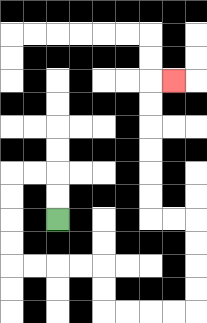{'start': '[2, 9]', 'end': '[7, 3]', 'path_directions': 'U,U,L,L,D,D,D,D,R,R,R,R,D,D,R,R,R,R,U,U,U,U,L,L,U,U,U,U,U,U,R', 'path_coordinates': '[[2, 9], [2, 8], [2, 7], [1, 7], [0, 7], [0, 8], [0, 9], [0, 10], [0, 11], [1, 11], [2, 11], [3, 11], [4, 11], [4, 12], [4, 13], [5, 13], [6, 13], [7, 13], [8, 13], [8, 12], [8, 11], [8, 10], [8, 9], [7, 9], [6, 9], [6, 8], [6, 7], [6, 6], [6, 5], [6, 4], [6, 3], [7, 3]]'}